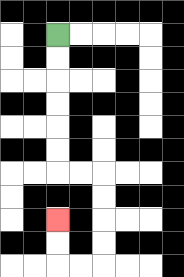{'start': '[2, 1]', 'end': '[2, 9]', 'path_directions': 'D,D,D,D,D,D,R,R,D,D,D,D,L,L,U,U', 'path_coordinates': '[[2, 1], [2, 2], [2, 3], [2, 4], [2, 5], [2, 6], [2, 7], [3, 7], [4, 7], [4, 8], [4, 9], [4, 10], [4, 11], [3, 11], [2, 11], [2, 10], [2, 9]]'}